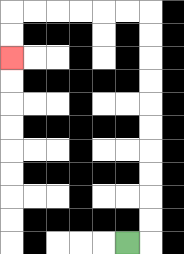{'start': '[5, 10]', 'end': '[0, 2]', 'path_directions': 'R,U,U,U,U,U,U,U,U,U,U,L,L,L,L,L,L,D,D', 'path_coordinates': '[[5, 10], [6, 10], [6, 9], [6, 8], [6, 7], [6, 6], [6, 5], [6, 4], [6, 3], [6, 2], [6, 1], [6, 0], [5, 0], [4, 0], [3, 0], [2, 0], [1, 0], [0, 0], [0, 1], [0, 2]]'}